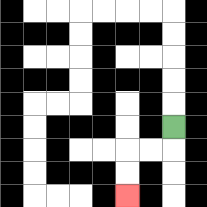{'start': '[7, 5]', 'end': '[5, 8]', 'path_directions': 'D,L,L,D,D', 'path_coordinates': '[[7, 5], [7, 6], [6, 6], [5, 6], [5, 7], [5, 8]]'}